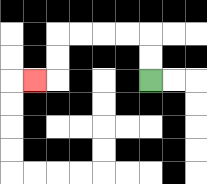{'start': '[6, 3]', 'end': '[1, 3]', 'path_directions': 'U,U,L,L,L,L,D,D,L', 'path_coordinates': '[[6, 3], [6, 2], [6, 1], [5, 1], [4, 1], [3, 1], [2, 1], [2, 2], [2, 3], [1, 3]]'}